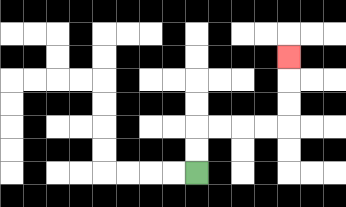{'start': '[8, 7]', 'end': '[12, 2]', 'path_directions': 'U,U,R,R,R,R,U,U,U', 'path_coordinates': '[[8, 7], [8, 6], [8, 5], [9, 5], [10, 5], [11, 5], [12, 5], [12, 4], [12, 3], [12, 2]]'}